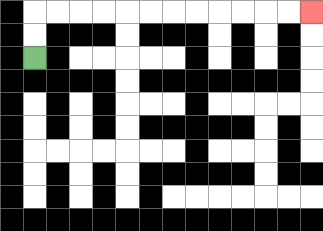{'start': '[1, 2]', 'end': '[13, 0]', 'path_directions': 'U,U,R,R,R,R,R,R,R,R,R,R,R,R', 'path_coordinates': '[[1, 2], [1, 1], [1, 0], [2, 0], [3, 0], [4, 0], [5, 0], [6, 0], [7, 0], [8, 0], [9, 0], [10, 0], [11, 0], [12, 0], [13, 0]]'}